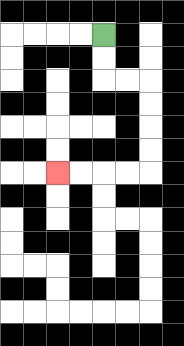{'start': '[4, 1]', 'end': '[2, 7]', 'path_directions': 'D,D,R,R,D,D,D,D,L,L,L,L', 'path_coordinates': '[[4, 1], [4, 2], [4, 3], [5, 3], [6, 3], [6, 4], [6, 5], [6, 6], [6, 7], [5, 7], [4, 7], [3, 7], [2, 7]]'}